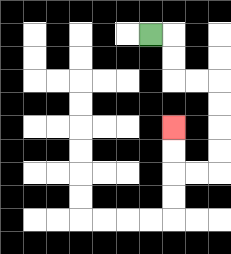{'start': '[6, 1]', 'end': '[7, 5]', 'path_directions': 'R,D,D,R,R,D,D,D,D,L,L,U,U', 'path_coordinates': '[[6, 1], [7, 1], [7, 2], [7, 3], [8, 3], [9, 3], [9, 4], [9, 5], [9, 6], [9, 7], [8, 7], [7, 7], [7, 6], [7, 5]]'}